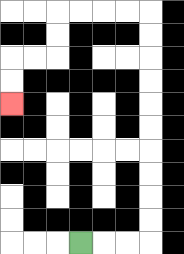{'start': '[3, 10]', 'end': '[0, 4]', 'path_directions': 'R,R,R,U,U,U,U,U,U,U,U,U,U,L,L,L,L,D,D,L,L,D,D', 'path_coordinates': '[[3, 10], [4, 10], [5, 10], [6, 10], [6, 9], [6, 8], [6, 7], [6, 6], [6, 5], [6, 4], [6, 3], [6, 2], [6, 1], [6, 0], [5, 0], [4, 0], [3, 0], [2, 0], [2, 1], [2, 2], [1, 2], [0, 2], [0, 3], [0, 4]]'}